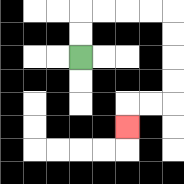{'start': '[3, 2]', 'end': '[5, 5]', 'path_directions': 'U,U,R,R,R,R,D,D,D,D,L,L,D', 'path_coordinates': '[[3, 2], [3, 1], [3, 0], [4, 0], [5, 0], [6, 0], [7, 0], [7, 1], [7, 2], [7, 3], [7, 4], [6, 4], [5, 4], [5, 5]]'}